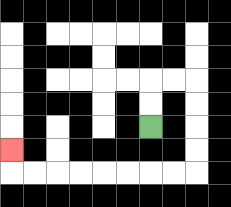{'start': '[6, 5]', 'end': '[0, 6]', 'path_directions': 'U,U,R,R,D,D,D,D,L,L,L,L,L,L,L,L,U', 'path_coordinates': '[[6, 5], [6, 4], [6, 3], [7, 3], [8, 3], [8, 4], [8, 5], [8, 6], [8, 7], [7, 7], [6, 7], [5, 7], [4, 7], [3, 7], [2, 7], [1, 7], [0, 7], [0, 6]]'}